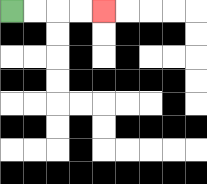{'start': '[0, 0]', 'end': '[4, 0]', 'path_directions': 'R,R,R,R', 'path_coordinates': '[[0, 0], [1, 0], [2, 0], [3, 0], [4, 0]]'}